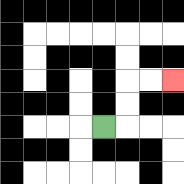{'start': '[4, 5]', 'end': '[7, 3]', 'path_directions': 'R,U,U,R,R', 'path_coordinates': '[[4, 5], [5, 5], [5, 4], [5, 3], [6, 3], [7, 3]]'}